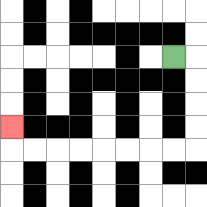{'start': '[7, 2]', 'end': '[0, 5]', 'path_directions': 'R,D,D,D,D,L,L,L,L,L,L,L,L,U', 'path_coordinates': '[[7, 2], [8, 2], [8, 3], [8, 4], [8, 5], [8, 6], [7, 6], [6, 6], [5, 6], [4, 6], [3, 6], [2, 6], [1, 6], [0, 6], [0, 5]]'}